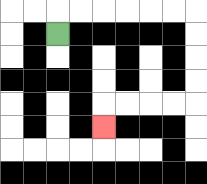{'start': '[2, 1]', 'end': '[4, 5]', 'path_directions': 'U,R,R,R,R,R,R,D,D,D,D,L,L,L,L,D', 'path_coordinates': '[[2, 1], [2, 0], [3, 0], [4, 0], [5, 0], [6, 0], [7, 0], [8, 0], [8, 1], [8, 2], [8, 3], [8, 4], [7, 4], [6, 4], [5, 4], [4, 4], [4, 5]]'}